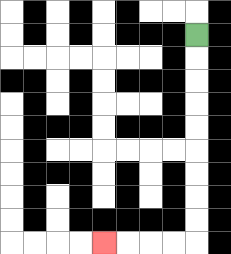{'start': '[8, 1]', 'end': '[4, 10]', 'path_directions': 'D,D,D,D,D,D,D,D,D,L,L,L,L', 'path_coordinates': '[[8, 1], [8, 2], [8, 3], [8, 4], [8, 5], [8, 6], [8, 7], [8, 8], [8, 9], [8, 10], [7, 10], [6, 10], [5, 10], [4, 10]]'}